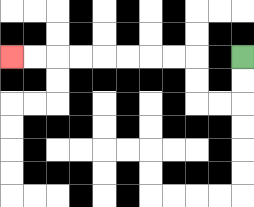{'start': '[10, 2]', 'end': '[0, 2]', 'path_directions': 'D,D,L,L,U,U,L,L,L,L,L,L,L,L', 'path_coordinates': '[[10, 2], [10, 3], [10, 4], [9, 4], [8, 4], [8, 3], [8, 2], [7, 2], [6, 2], [5, 2], [4, 2], [3, 2], [2, 2], [1, 2], [0, 2]]'}